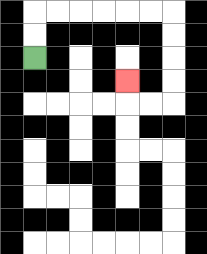{'start': '[1, 2]', 'end': '[5, 3]', 'path_directions': 'U,U,R,R,R,R,R,R,D,D,D,D,L,L,U', 'path_coordinates': '[[1, 2], [1, 1], [1, 0], [2, 0], [3, 0], [4, 0], [5, 0], [6, 0], [7, 0], [7, 1], [7, 2], [7, 3], [7, 4], [6, 4], [5, 4], [5, 3]]'}